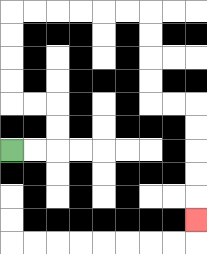{'start': '[0, 6]', 'end': '[8, 9]', 'path_directions': 'R,R,U,U,L,L,U,U,U,U,R,R,R,R,R,R,D,D,D,D,R,R,D,D,D,D,D', 'path_coordinates': '[[0, 6], [1, 6], [2, 6], [2, 5], [2, 4], [1, 4], [0, 4], [0, 3], [0, 2], [0, 1], [0, 0], [1, 0], [2, 0], [3, 0], [4, 0], [5, 0], [6, 0], [6, 1], [6, 2], [6, 3], [6, 4], [7, 4], [8, 4], [8, 5], [8, 6], [8, 7], [8, 8], [8, 9]]'}